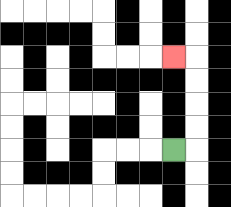{'start': '[7, 6]', 'end': '[7, 2]', 'path_directions': 'R,U,U,U,U,L', 'path_coordinates': '[[7, 6], [8, 6], [8, 5], [8, 4], [8, 3], [8, 2], [7, 2]]'}